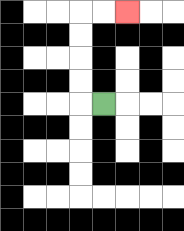{'start': '[4, 4]', 'end': '[5, 0]', 'path_directions': 'L,U,U,U,U,R,R', 'path_coordinates': '[[4, 4], [3, 4], [3, 3], [3, 2], [3, 1], [3, 0], [4, 0], [5, 0]]'}